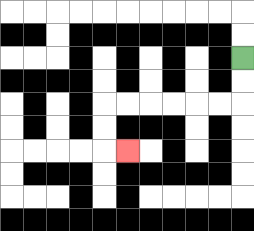{'start': '[10, 2]', 'end': '[5, 6]', 'path_directions': 'D,D,L,L,L,L,L,L,D,D,R', 'path_coordinates': '[[10, 2], [10, 3], [10, 4], [9, 4], [8, 4], [7, 4], [6, 4], [5, 4], [4, 4], [4, 5], [4, 6], [5, 6]]'}